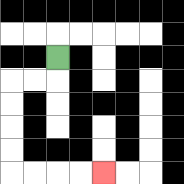{'start': '[2, 2]', 'end': '[4, 7]', 'path_directions': 'D,L,L,D,D,D,D,R,R,R,R', 'path_coordinates': '[[2, 2], [2, 3], [1, 3], [0, 3], [0, 4], [0, 5], [0, 6], [0, 7], [1, 7], [2, 7], [3, 7], [4, 7]]'}